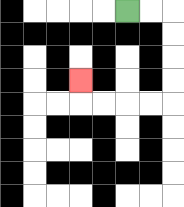{'start': '[5, 0]', 'end': '[3, 3]', 'path_directions': 'R,R,D,D,D,D,L,L,L,L,U', 'path_coordinates': '[[5, 0], [6, 0], [7, 0], [7, 1], [7, 2], [7, 3], [7, 4], [6, 4], [5, 4], [4, 4], [3, 4], [3, 3]]'}